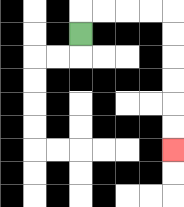{'start': '[3, 1]', 'end': '[7, 6]', 'path_directions': 'U,R,R,R,R,D,D,D,D,D,D', 'path_coordinates': '[[3, 1], [3, 0], [4, 0], [5, 0], [6, 0], [7, 0], [7, 1], [7, 2], [7, 3], [7, 4], [7, 5], [7, 6]]'}